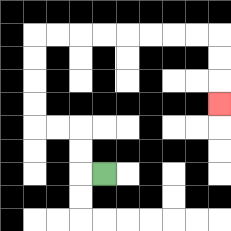{'start': '[4, 7]', 'end': '[9, 4]', 'path_directions': 'L,U,U,L,L,U,U,U,U,R,R,R,R,R,R,R,R,D,D,D', 'path_coordinates': '[[4, 7], [3, 7], [3, 6], [3, 5], [2, 5], [1, 5], [1, 4], [1, 3], [1, 2], [1, 1], [2, 1], [3, 1], [4, 1], [5, 1], [6, 1], [7, 1], [8, 1], [9, 1], [9, 2], [9, 3], [9, 4]]'}